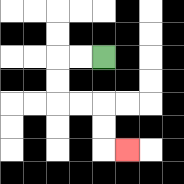{'start': '[4, 2]', 'end': '[5, 6]', 'path_directions': 'L,L,D,D,R,R,D,D,R', 'path_coordinates': '[[4, 2], [3, 2], [2, 2], [2, 3], [2, 4], [3, 4], [4, 4], [4, 5], [4, 6], [5, 6]]'}